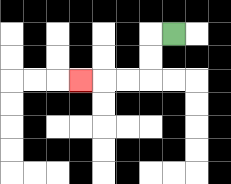{'start': '[7, 1]', 'end': '[3, 3]', 'path_directions': 'L,D,D,L,L,L', 'path_coordinates': '[[7, 1], [6, 1], [6, 2], [6, 3], [5, 3], [4, 3], [3, 3]]'}